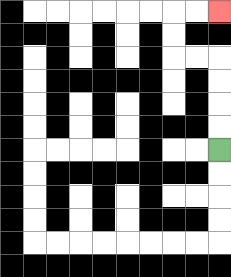{'start': '[9, 6]', 'end': '[9, 0]', 'path_directions': 'U,U,U,U,L,L,U,U,R,R', 'path_coordinates': '[[9, 6], [9, 5], [9, 4], [9, 3], [9, 2], [8, 2], [7, 2], [7, 1], [7, 0], [8, 0], [9, 0]]'}